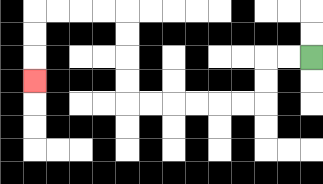{'start': '[13, 2]', 'end': '[1, 3]', 'path_directions': 'L,L,D,D,L,L,L,L,L,L,U,U,U,U,L,L,L,L,D,D,D', 'path_coordinates': '[[13, 2], [12, 2], [11, 2], [11, 3], [11, 4], [10, 4], [9, 4], [8, 4], [7, 4], [6, 4], [5, 4], [5, 3], [5, 2], [5, 1], [5, 0], [4, 0], [3, 0], [2, 0], [1, 0], [1, 1], [1, 2], [1, 3]]'}